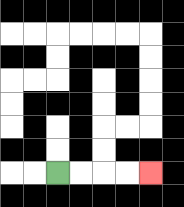{'start': '[2, 7]', 'end': '[6, 7]', 'path_directions': 'R,R,R,R', 'path_coordinates': '[[2, 7], [3, 7], [4, 7], [5, 7], [6, 7]]'}